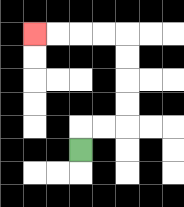{'start': '[3, 6]', 'end': '[1, 1]', 'path_directions': 'U,R,R,U,U,U,U,L,L,L,L', 'path_coordinates': '[[3, 6], [3, 5], [4, 5], [5, 5], [5, 4], [5, 3], [5, 2], [5, 1], [4, 1], [3, 1], [2, 1], [1, 1]]'}